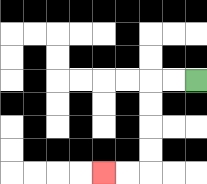{'start': '[8, 3]', 'end': '[4, 7]', 'path_directions': 'L,L,D,D,D,D,L,L', 'path_coordinates': '[[8, 3], [7, 3], [6, 3], [6, 4], [6, 5], [6, 6], [6, 7], [5, 7], [4, 7]]'}